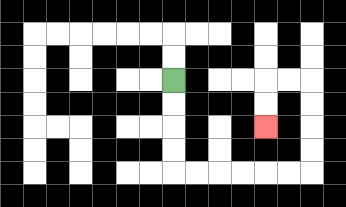{'start': '[7, 3]', 'end': '[11, 5]', 'path_directions': 'D,D,D,D,R,R,R,R,R,R,U,U,U,U,L,L,D,D', 'path_coordinates': '[[7, 3], [7, 4], [7, 5], [7, 6], [7, 7], [8, 7], [9, 7], [10, 7], [11, 7], [12, 7], [13, 7], [13, 6], [13, 5], [13, 4], [13, 3], [12, 3], [11, 3], [11, 4], [11, 5]]'}